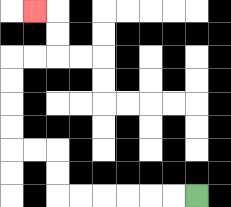{'start': '[8, 8]', 'end': '[1, 0]', 'path_directions': 'L,L,L,L,L,L,U,U,L,L,U,U,U,U,R,R,U,U,L', 'path_coordinates': '[[8, 8], [7, 8], [6, 8], [5, 8], [4, 8], [3, 8], [2, 8], [2, 7], [2, 6], [1, 6], [0, 6], [0, 5], [0, 4], [0, 3], [0, 2], [1, 2], [2, 2], [2, 1], [2, 0], [1, 0]]'}